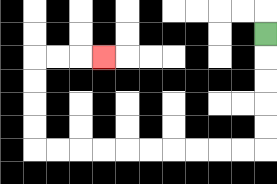{'start': '[11, 1]', 'end': '[4, 2]', 'path_directions': 'D,D,D,D,D,L,L,L,L,L,L,L,L,L,L,U,U,U,U,R,R,R', 'path_coordinates': '[[11, 1], [11, 2], [11, 3], [11, 4], [11, 5], [11, 6], [10, 6], [9, 6], [8, 6], [7, 6], [6, 6], [5, 6], [4, 6], [3, 6], [2, 6], [1, 6], [1, 5], [1, 4], [1, 3], [1, 2], [2, 2], [3, 2], [4, 2]]'}